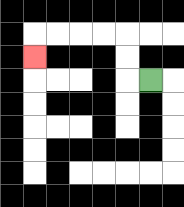{'start': '[6, 3]', 'end': '[1, 2]', 'path_directions': 'L,U,U,L,L,L,L,D', 'path_coordinates': '[[6, 3], [5, 3], [5, 2], [5, 1], [4, 1], [3, 1], [2, 1], [1, 1], [1, 2]]'}